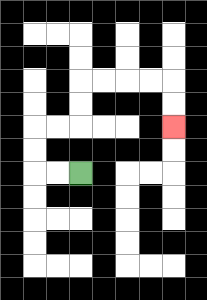{'start': '[3, 7]', 'end': '[7, 5]', 'path_directions': 'L,L,U,U,R,R,U,U,R,R,R,R,D,D', 'path_coordinates': '[[3, 7], [2, 7], [1, 7], [1, 6], [1, 5], [2, 5], [3, 5], [3, 4], [3, 3], [4, 3], [5, 3], [6, 3], [7, 3], [7, 4], [7, 5]]'}